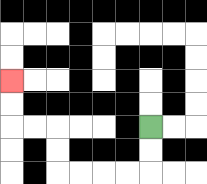{'start': '[6, 5]', 'end': '[0, 3]', 'path_directions': 'D,D,L,L,L,L,U,U,L,L,U,U', 'path_coordinates': '[[6, 5], [6, 6], [6, 7], [5, 7], [4, 7], [3, 7], [2, 7], [2, 6], [2, 5], [1, 5], [0, 5], [0, 4], [0, 3]]'}